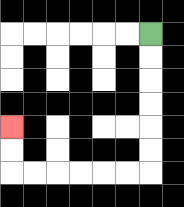{'start': '[6, 1]', 'end': '[0, 5]', 'path_directions': 'D,D,D,D,D,D,L,L,L,L,L,L,U,U', 'path_coordinates': '[[6, 1], [6, 2], [6, 3], [6, 4], [6, 5], [6, 6], [6, 7], [5, 7], [4, 7], [3, 7], [2, 7], [1, 7], [0, 7], [0, 6], [0, 5]]'}